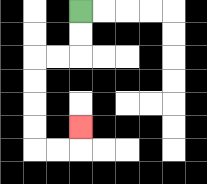{'start': '[3, 0]', 'end': '[3, 5]', 'path_directions': 'D,D,L,L,D,D,D,D,R,R,U', 'path_coordinates': '[[3, 0], [3, 1], [3, 2], [2, 2], [1, 2], [1, 3], [1, 4], [1, 5], [1, 6], [2, 6], [3, 6], [3, 5]]'}